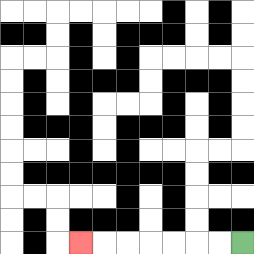{'start': '[10, 10]', 'end': '[3, 10]', 'path_directions': 'L,L,L,L,L,L,L', 'path_coordinates': '[[10, 10], [9, 10], [8, 10], [7, 10], [6, 10], [5, 10], [4, 10], [3, 10]]'}